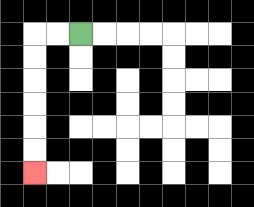{'start': '[3, 1]', 'end': '[1, 7]', 'path_directions': 'L,L,D,D,D,D,D,D', 'path_coordinates': '[[3, 1], [2, 1], [1, 1], [1, 2], [1, 3], [1, 4], [1, 5], [1, 6], [1, 7]]'}